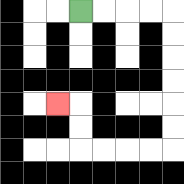{'start': '[3, 0]', 'end': '[2, 4]', 'path_directions': 'R,R,R,R,D,D,D,D,D,D,L,L,L,L,U,U,L', 'path_coordinates': '[[3, 0], [4, 0], [5, 0], [6, 0], [7, 0], [7, 1], [7, 2], [7, 3], [7, 4], [7, 5], [7, 6], [6, 6], [5, 6], [4, 6], [3, 6], [3, 5], [3, 4], [2, 4]]'}